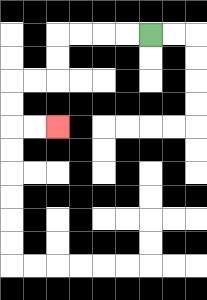{'start': '[6, 1]', 'end': '[2, 5]', 'path_directions': 'L,L,L,L,D,D,L,L,D,D,R,R', 'path_coordinates': '[[6, 1], [5, 1], [4, 1], [3, 1], [2, 1], [2, 2], [2, 3], [1, 3], [0, 3], [0, 4], [0, 5], [1, 5], [2, 5]]'}